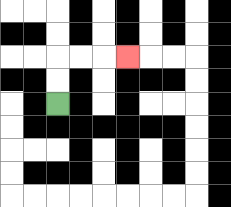{'start': '[2, 4]', 'end': '[5, 2]', 'path_directions': 'U,U,R,R,R', 'path_coordinates': '[[2, 4], [2, 3], [2, 2], [3, 2], [4, 2], [5, 2]]'}